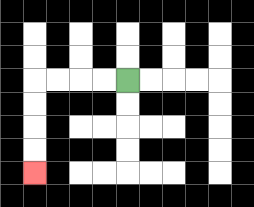{'start': '[5, 3]', 'end': '[1, 7]', 'path_directions': 'L,L,L,L,D,D,D,D', 'path_coordinates': '[[5, 3], [4, 3], [3, 3], [2, 3], [1, 3], [1, 4], [1, 5], [1, 6], [1, 7]]'}